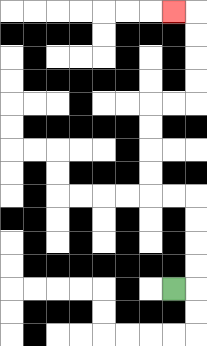{'start': '[7, 12]', 'end': '[7, 0]', 'path_directions': 'R,U,U,U,U,L,L,U,U,U,U,R,R,U,U,U,U,L', 'path_coordinates': '[[7, 12], [8, 12], [8, 11], [8, 10], [8, 9], [8, 8], [7, 8], [6, 8], [6, 7], [6, 6], [6, 5], [6, 4], [7, 4], [8, 4], [8, 3], [8, 2], [8, 1], [8, 0], [7, 0]]'}